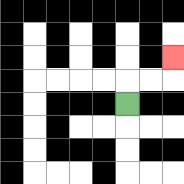{'start': '[5, 4]', 'end': '[7, 2]', 'path_directions': 'U,R,R,U', 'path_coordinates': '[[5, 4], [5, 3], [6, 3], [7, 3], [7, 2]]'}